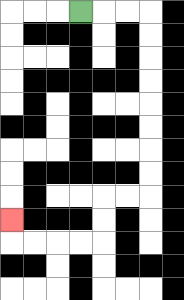{'start': '[3, 0]', 'end': '[0, 9]', 'path_directions': 'R,R,R,D,D,D,D,D,D,D,D,L,L,D,D,L,L,L,L,U', 'path_coordinates': '[[3, 0], [4, 0], [5, 0], [6, 0], [6, 1], [6, 2], [6, 3], [6, 4], [6, 5], [6, 6], [6, 7], [6, 8], [5, 8], [4, 8], [4, 9], [4, 10], [3, 10], [2, 10], [1, 10], [0, 10], [0, 9]]'}